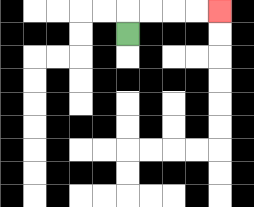{'start': '[5, 1]', 'end': '[9, 0]', 'path_directions': 'U,R,R,R,R', 'path_coordinates': '[[5, 1], [5, 0], [6, 0], [7, 0], [8, 0], [9, 0]]'}